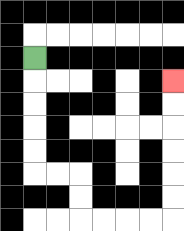{'start': '[1, 2]', 'end': '[7, 3]', 'path_directions': 'D,D,D,D,D,R,R,D,D,R,R,R,R,U,U,U,U,U,U', 'path_coordinates': '[[1, 2], [1, 3], [1, 4], [1, 5], [1, 6], [1, 7], [2, 7], [3, 7], [3, 8], [3, 9], [4, 9], [5, 9], [6, 9], [7, 9], [7, 8], [7, 7], [7, 6], [7, 5], [7, 4], [7, 3]]'}